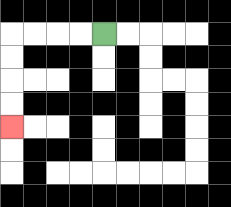{'start': '[4, 1]', 'end': '[0, 5]', 'path_directions': 'L,L,L,L,D,D,D,D', 'path_coordinates': '[[4, 1], [3, 1], [2, 1], [1, 1], [0, 1], [0, 2], [0, 3], [0, 4], [0, 5]]'}